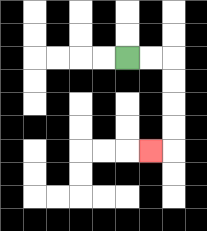{'start': '[5, 2]', 'end': '[6, 6]', 'path_directions': 'R,R,D,D,D,D,L', 'path_coordinates': '[[5, 2], [6, 2], [7, 2], [7, 3], [7, 4], [7, 5], [7, 6], [6, 6]]'}